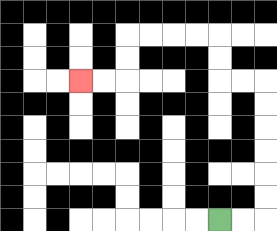{'start': '[9, 9]', 'end': '[3, 3]', 'path_directions': 'R,R,U,U,U,U,U,U,L,L,U,U,L,L,L,L,D,D,L,L', 'path_coordinates': '[[9, 9], [10, 9], [11, 9], [11, 8], [11, 7], [11, 6], [11, 5], [11, 4], [11, 3], [10, 3], [9, 3], [9, 2], [9, 1], [8, 1], [7, 1], [6, 1], [5, 1], [5, 2], [5, 3], [4, 3], [3, 3]]'}